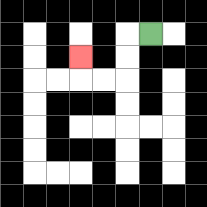{'start': '[6, 1]', 'end': '[3, 2]', 'path_directions': 'L,D,D,L,L,U', 'path_coordinates': '[[6, 1], [5, 1], [5, 2], [5, 3], [4, 3], [3, 3], [3, 2]]'}